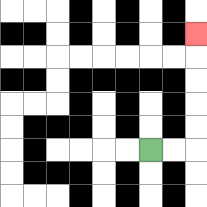{'start': '[6, 6]', 'end': '[8, 1]', 'path_directions': 'R,R,U,U,U,U,U', 'path_coordinates': '[[6, 6], [7, 6], [8, 6], [8, 5], [8, 4], [8, 3], [8, 2], [8, 1]]'}